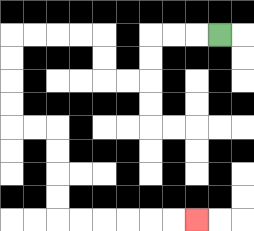{'start': '[9, 1]', 'end': '[8, 9]', 'path_directions': 'L,L,L,D,D,L,L,U,U,L,L,L,L,D,D,D,D,R,R,D,D,D,D,R,R,R,R,R,R', 'path_coordinates': '[[9, 1], [8, 1], [7, 1], [6, 1], [6, 2], [6, 3], [5, 3], [4, 3], [4, 2], [4, 1], [3, 1], [2, 1], [1, 1], [0, 1], [0, 2], [0, 3], [0, 4], [0, 5], [1, 5], [2, 5], [2, 6], [2, 7], [2, 8], [2, 9], [3, 9], [4, 9], [5, 9], [6, 9], [7, 9], [8, 9]]'}